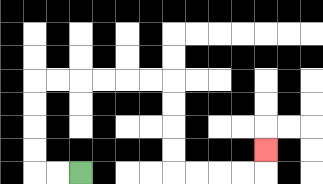{'start': '[3, 7]', 'end': '[11, 6]', 'path_directions': 'L,L,U,U,U,U,R,R,R,R,R,R,D,D,D,D,R,R,R,R,U', 'path_coordinates': '[[3, 7], [2, 7], [1, 7], [1, 6], [1, 5], [1, 4], [1, 3], [2, 3], [3, 3], [4, 3], [5, 3], [6, 3], [7, 3], [7, 4], [7, 5], [7, 6], [7, 7], [8, 7], [9, 7], [10, 7], [11, 7], [11, 6]]'}